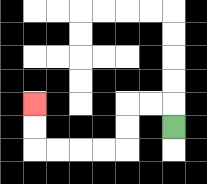{'start': '[7, 5]', 'end': '[1, 4]', 'path_directions': 'U,L,L,D,D,L,L,L,L,U,U', 'path_coordinates': '[[7, 5], [7, 4], [6, 4], [5, 4], [5, 5], [5, 6], [4, 6], [3, 6], [2, 6], [1, 6], [1, 5], [1, 4]]'}